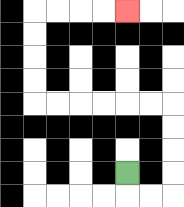{'start': '[5, 7]', 'end': '[5, 0]', 'path_directions': 'D,R,R,U,U,U,U,L,L,L,L,L,L,U,U,U,U,R,R,R,R', 'path_coordinates': '[[5, 7], [5, 8], [6, 8], [7, 8], [7, 7], [7, 6], [7, 5], [7, 4], [6, 4], [5, 4], [4, 4], [3, 4], [2, 4], [1, 4], [1, 3], [1, 2], [1, 1], [1, 0], [2, 0], [3, 0], [4, 0], [5, 0]]'}